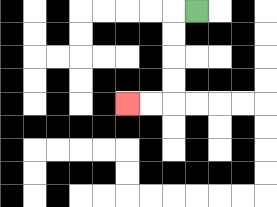{'start': '[8, 0]', 'end': '[5, 4]', 'path_directions': 'L,D,D,D,D,L,L', 'path_coordinates': '[[8, 0], [7, 0], [7, 1], [7, 2], [7, 3], [7, 4], [6, 4], [5, 4]]'}